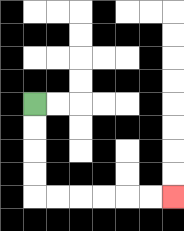{'start': '[1, 4]', 'end': '[7, 8]', 'path_directions': 'D,D,D,D,R,R,R,R,R,R', 'path_coordinates': '[[1, 4], [1, 5], [1, 6], [1, 7], [1, 8], [2, 8], [3, 8], [4, 8], [5, 8], [6, 8], [7, 8]]'}